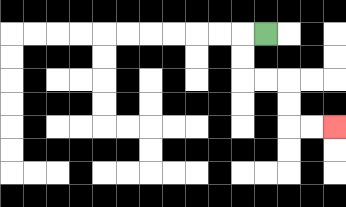{'start': '[11, 1]', 'end': '[14, 5]', 'path_directions': 'L,D,D,R,R,D,D,R,R', 'path_coordinates': '[[11, 1], [10, 1], [10, 2], [10, 3], [11, 3], [12, 3], [12, 4], [12, 5], [13, 5], [14, 5]]'}